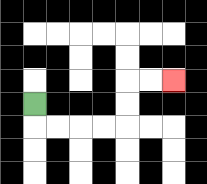{'start': '[1, 4]', 'end': '[7, 3]', 'path_directions': 'D,R,R,R,R,U,U,R,R', 'path_coordinates': '[[1, 4], [1, 5], [2, 5], [3, 5], [4, 5], [5, 5], [5, 4], [5, 3], [6, 3], [7, 3]]'}